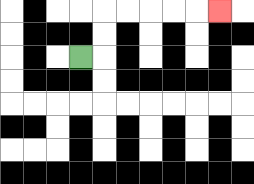{'start': '[3, 2]', 'end': '[9, 0]', 'path_directions': 'R,U,U,R,R,R,R,R', 'path_coordinates': '[[3, 2], [4, 2], [4, 1], [4, 0], [5, 0], [6, 0], [7, 0], [8, 0], [9, 0]]'}